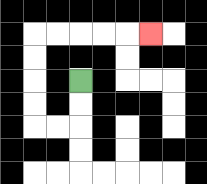{'start': '[3, 3]', 'end': '[6, 1]', 'path_directions': 'D,D,L,L,U,U,U,U,R,R,R,R,R', 'path_coordinates': '[[3, 3], [3, 4], [3, 5], [2, 5], [1, 5], [1, 4], [1, 3], [1, 2], [1, 1], [2, 1], [3, 1], [4, 1], [5, 1], [6, 1]]'}